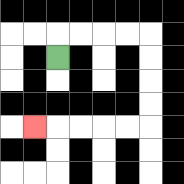{'start': '[2, 2]', 'end': '[1, 5]', 'path_directions': 'U,R,R,R,R,D,D,D,D,L,L,L,L,L', 'path_coordinates': '[[2, 2], [2, 1], [3, 1], [4, 1], [5, 1], [6, 1], [6, 2], [6, 3], [6, 4], [6, 5], [5, 5], [4, 5], [3, 5], [2, 5], [1, 5]]'}